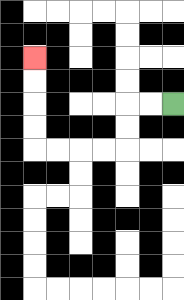{'start': '[7, 4]', 'end': '[1, 2]', 'path_directions': 'L,L,D,D,L,L,L,L,U,U,U,U', 'path_coordinates': '[[7, 4], [6, 4], [5, 4], [5, 5], [5, 6], [4, 6], [3, 6], [2, 6], [1, 6], [1, 5], [1, 4], [1, 3], [1, 2]]'}